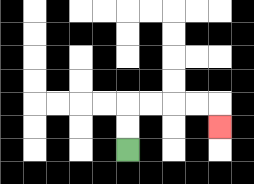{'start': '[5, 6]', 'end': '[9, 5]', 'path_directions': 'U,U,R,R,R,R,D', 'path_coordinates': '[[5, 6], [5, 5], [5, 4], [6, 4], [7, 4], [8, 4], [9, 4], [9, 5]]'}